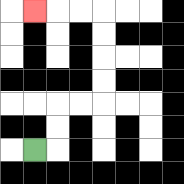{'start': '[1, 6]', 'end': '[1, 0]', 'path_directions': 'R,U,U,R,R,U,U,U,U,L,L,L', 'path_coordinates': '[[1, 6], [2, 6], [2, 5], [2, 4], [3, 4], [4, 4], [4, 3], [4, 2], [4, 1], [4, 0], [3, 0], [2, 0], [1, 0]]'}